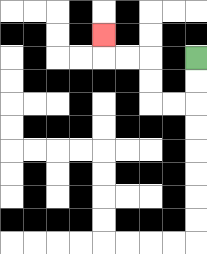{'start': '[8, 2]', 'end': '[4, 1]', 'path_directions': 'D,D,L,L,U,U,L,L,U', 'path_coordinates': '[[8, 2], [8, 3], [8, 4], [7, 4], [6, 4], [6, 3], [6, 2], [5, 2], [4, 2], [4, 1]]'}